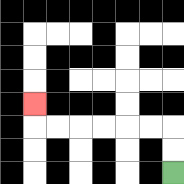{'start': '[7, 7]', 'end': '[1, 4]', 'path_directions': 'U,U,L,L,L,L,L,L,U', 'path_coordinates': '[[7, 7], [7, 6], [7, 5], [6, 5], [5, 5], [4, 5], [3, 5], [2, 5], [1, 5], [1, 4]]'}